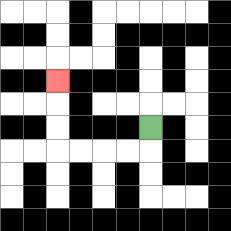{'start': '[6, 5]', 'end': '[2, 3]', 'path_directions': 'D,L,L,L,L,U,U,U', 'path_coordinates': '[[6, 5], [6, 6], [5, 6], [4, 6], [3, 6], [2, 6], [2, 5], [2, 4], [2, 3]]'}